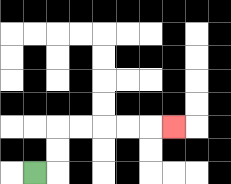{'start': '[1, 7]', 'end': '[7, 5]', 'path_directions': 'R,U,U,R,R,R,R,R', 'path_coordinates': '[[1, 7], [2, 7], [2, 6], [2, 5], [3, 5], [4, 5], [5, 5], [6, 5], [7, 5]]'}